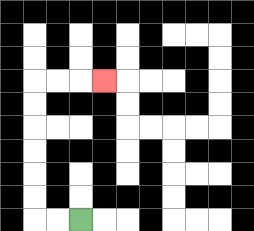{'start': '[3, 9]', 'end': '[4, 3]', 'path_directions': 'L,L,U,U,U,U,U,U,R,R,R', 'path_coordinates': '[[3, 9], [2, 9], [1, 9], [1, 8], [1, 7], [1, 6], [1, 5], [1, 4], [1, 3], [2, 3], [3, 3], [4, 3]]'}